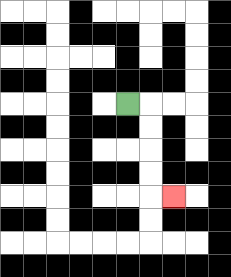{'start': '[5, 4]', 'end': '[7, 8]', 'path_directions': 'R,D,D,D,D,R', 'path_coordinates': '[[5, 4], [6, 4], [6, 5], [6, 6], [6, 7], [6, 8], [7, 8]]'}